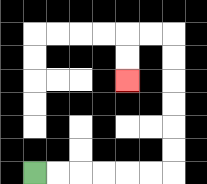{'start': '[1, 7]', 'end': '[5, 3]', 'path_directions': 'R,R,R,R,R,R,U,U,U,U,U,U,L,L,D,D', 'path_coordinates': '[[1, 7], [2, 7], [3, 7], [4, 7], [5, 7], [6, 7], [7, 7], [7, 6], [7, 5], [7, 4], [7, 3], [7, 2], [7, 1], [6, 1], [5, 1], [5, 2], [5, 3]]'}